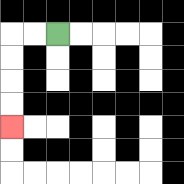{'start': '[2, 1]', 'end': '[0, 5]', 'path_directions': 'L,L,D,D,D,D', 'path_coordinates': '[[2, 1], [1, 1], [0, 1], [0, 2], [0, 3], [0, 4], [0, 5]]'}